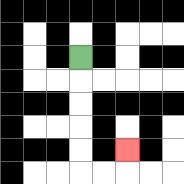{'start': '[3, 2]', 'end': '[5, 6]', 'path_directions': 'D,D,D,D,D,R,R,U', 'path_coordinates': '[[3, 2], [3, 3], [3, 4], [3, 5], [3, 6], [3, 7], [4, 7], [5, 7], [5, 6]]'}